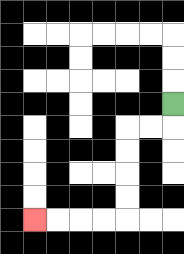{'start': '[7, 4]', 'end': '[1, 9]', 'path_directions': 'D,L,L,D,D,D,D,L,L,L,L', 'path_coordinates': '[[7, 4], [7, 5], [6, 5], [5, 5], [5, 6], [5, 7], [5, 8], [5, 9], [4, 9], [3, 9], [2, 9], [1, 9]]'}